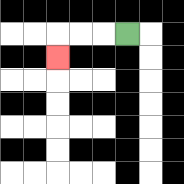{'start': '[5, 1]', 'end': '[2, 2]', 'path_directions': 'L,L,L,D', 'path_coordinates': '[[5, 1], [4, 1], [3, 1], [2, 1], [2, 2]]'}